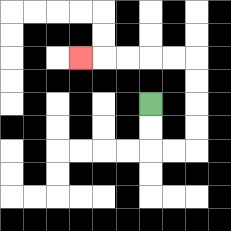{'start': '[6, 4]', 'end': '[3, 2]', 'path_directions': 'D,D,R,R,U,U,U,U,L,L,L,L,L', 'path_coordinates': '[[6, 4], [6, 5], [6, 6], [7, 6], [8, 6], [8, 5], [8, 4], [8, 3], [8, 2], [7, 2], [6, 2], [5, 2], [4, 2], [3, 2]]'}